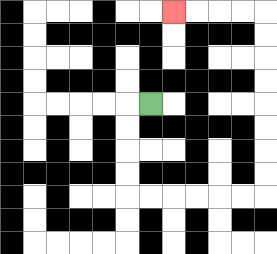{'start': '[6, 4]', 'end': '[7, 0]', 'path_directions': 'L,D,D,D,D,R,R,R,R,R,R,U,U,U,U,U,U,U,U,L,L,L,L', 'path_coordinates': '[[6, 4], [5, 4], [5, 5], [5, 6], [5, 7], [5, 8], [6, 8], [7, 8], [8, 8], [9, 8], [10, 8], [11, 8], [11, 7], [11, 6], [11, 5], [11, 4], [11, 3], [11, 2], [11, 1], [11, 0], [10, 0], [9, 0], [8, 0], [7, 0]]'}